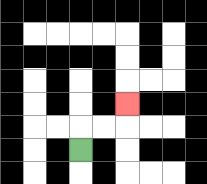{'start': '[3, 6]', 'end': '[5, 4]', 'path_directions': 'U,R,R,U', 'path_coordinates': '[[3, 6], [3, 5], [4, 5], [5, 5], [5, 4]]'}